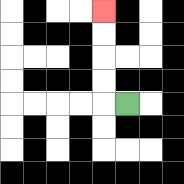{'start': '[5, 4]', 'end': '[4, 0]', 'path_directions': 'L,U,U,U,U', 'path_coordinates': '[[5, 4], [4, 4], [4, 3], [4, 2], [4, 1], [4, 0]]'}